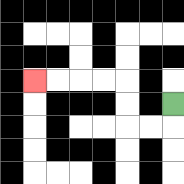{'start': '[7, 4]', 'end': '[1, 3]', 'path_directions': 'D,L,L,U,U,L,L,L,L', 'path_coordinates': '[[7, 4], [7, 5], [6, 5], [5, 5], [5, 4], [5, 3], [4, 3], [3, 3], [2, 3], [1, 3]]'}